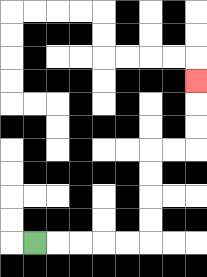{'start': '[1, 10]', 'end': '[8, 3]', 'path_directions': 'R,R,R,R,R,U,U,U,U,R,R,U,U,U', 'path_coordinates': '[[1, 10], [2, 10], [3, 10], [4, 10], [5, 10], [6, 10], [6, 9], [6, 8], [6, 7], [6, 6], [7, 6], [8, 6], [8, 5], [8, 4], [8, 3]]'}